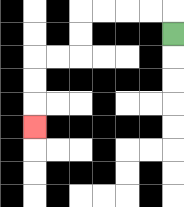{'start': '[7, 1]', 'end': '[1, 5]', 'path_directions': 'U,L,L,L,L,D,D,L,L,D,D,D', 'path_coordinates': '[[7, 1], [7, 0], [6, 0], [5, 0], [4, 0], [3, 0], [3, 1], [3, 2], [2, 2], [1, 2], [1, 3], [1, 4], [1, 5]]'}